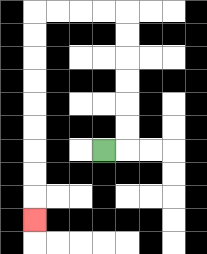{'start': '[4, 6]', 'end': '[1, 9]', 'path_directions': 'R,U,U,U,U,U,U,L,L,L,L,D,D,D,D,D,D,D,D,D', 'path_coordinates': '[[4, 6], [5, 6], [5, 5], [5, 4], [5, 3], [5, 2], [5, 1], [5, 0], [4, 0], [3, 0], [2, 0], [1, 0], [1, 1], [1, 2], [1, 3], [1, 4], [1, 5], [1, 6], [1, 7], [1, 8], [1, 9]]'}